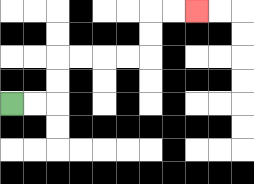{'start': '[0, 4]', 'end': '[8, 0]', 'path_directions': 'R,R,U,U,R,R,R,R,U,U,R,R', 'path_coordinates': '[[0, 4], [1, 4], [2, 4], [2, 3], [2, 2], [3, 2], [4, 2], [5, 2], [6, 2], [6, 1], [6, 0], [7, 0], [8, 0]]'}